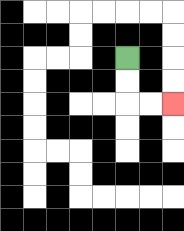{'start': '[5, 2]', 'end': '[7, 4]', 'path_directions': 'D,D,R,R', 'path_coordinates': '[[5, 2], [5, 3], [5, 4], [6, 4], [7, 4]]'}